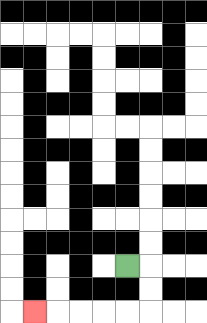{'start': '[5, 11]', 'end': '[1, 13]', 'path_directions': 'R,D,D,L,L,L,L,L', 'path_coordinates': '[[5, 11], [6, 11], [6, 12], [6, 13], [5, 13], [4, 13], [3, 13], [2, 13], [1, 13]]'}